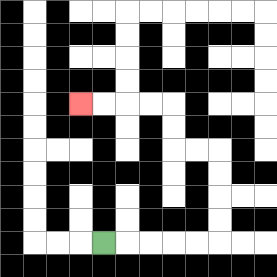{'start': '[4, 10]', 'end': '[3, 4]', 'path_directions': 'R,R,R,R,R,U,U,U,U,L,L,U,U,L,L,L,L', 'path_coordinates': '[[4, 10], [5, 10], [6, 10], [7, 10], [8, 10], [9, 10], [9, 9], [9, 8], [9, 7], [9, 6], [8, 6], [7, 6], [7, 5], [7, 4], [6, 4], [5, 4], [4, 4], [3, 4]]'}